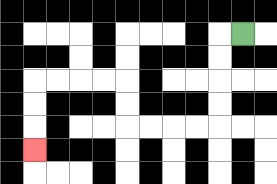{'start': '[10, 1]', 'end': '[1, 6]', 'path_directions': 'L,D,D,D,D,L,L,L,L,U,U,L,L,L,L,D,D,D', 'path_coordinates': '[[10, 1], [9, 1], [9, 2], [9, 3], [9, 4], [9, 5], [8, 5], [7, 5], [6, 5], [5, 5], [5, 4], [5, 3], [4, 3], [3, 3], [2, 3], [1, 3], [1, 4], [1, 5], [1, 6]]'}